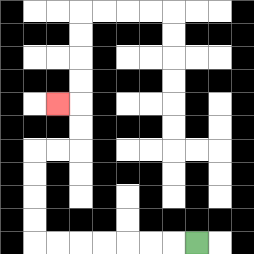{'start': '[8, 10]', 'end': '[2, 4]', 'path_directions': 'L,L,L,L,L,L,L,U,U,U,U,R,R,U,U,L', 'path_coordinates': '[[8, 10], [7, 10], [6, 10], [5, 10], [4, 10], [3, 10], [2, 10], [1, 10], [1, 9], [1, 8], [1, 7], [1, 6], [2, 6], [3, 6], [3, 5], [3, 4], [2, 4]]'}